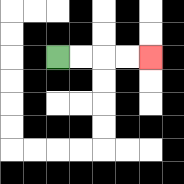{'start': '[2, 2]', 'end': '[6, 2]', 'path_directions': 'R,R,R,R', 'path_coordinates': '[[2, 2], [3, 2], [4, 2], [5, 2], [6, 2]]'}